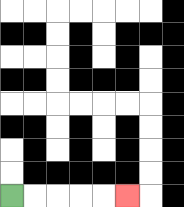{'start': '[0, 8]', 'end': '[5, 8]', 'path_directions': 'R,R,R,R,R', 'path_coordinates': '[[0, 8], [1, 8], [2, 8], [3, 8], [4, 8], [5, 8]]'}